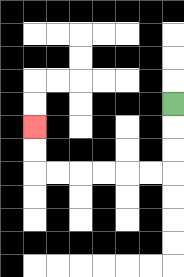{'start': '[7, 4]', 'end': '[1, 5]', 'path_directions': 'D,D,D,L,L,L,L,L,L,U,U', 'path_coordinates': '[[7, 4], [7, 5], [7, 6], [7, 7], [6, 7], [5, 7], [4, 7], [3, 7], [2, 7], [1, 7], [1, 6], [1, 5]]'}